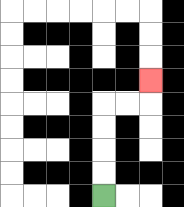{'start': '[4, 8]', 'end': '[6, 3]', 'path_directions': 'U,U,U,U,R,R,U', 'path_coordinates': '[[4, 8], [4, 7], [4, 6], [4, 5], [4, 4], [5, 4], [6, 4], [6, 3]]'}